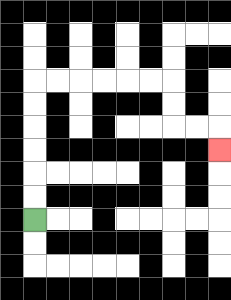{'start': '[1, 9]', 'end': '[9, 6]', 'path_directions': 'U,U,U,U,U,U,R,R,R,R,R,R,D,D,R,R,D', 'path_coordinates': '[[1, 9], [1, 8], [1, 7], [1, 6], [1, 5], [1, 4], [1, 3], [2, 3], [3, 3], [4, 3], [5, 3], [6, 3], [7, 3], [7, 4], [7, 5], [8, 5], [9, 5], [9, 6]]'}